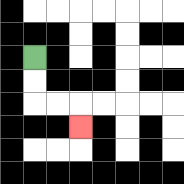{'start': '[1, 2]', 'end': '[3, 5]', 'path_directions': 'D,D,R,R,D', 'path_coordinates': '[[1, 2], [1, 3], [1, 4], [2, 4], [3, 4], [3, 5]]'}